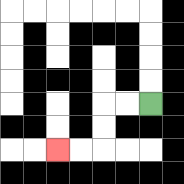{'start': '[6, 4]', 'end': '[2, 6]', 'path_directions': 'L,L,D,D,L,L', 'path_coordinates': '[[6, 4], [5, 4], [4, 4], [4, 5], [4, 6], [3, 6], [2, 6]]'}